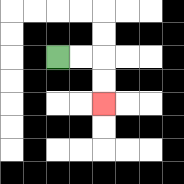{'start': '[2, 2]', 'end': '[4, 4]', 'path_directions': 'R,R,D,D', 'path_coordinates': '[[2, 2], [3, 2], [4, 2], [4, 3], [4, 4]]'}